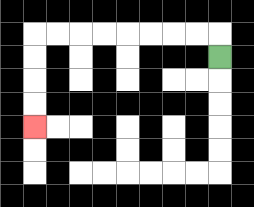{'start': '[9, 2]', 'end': '[1, 5]', 'path_directions': 'U,L,L,L,L,L,L,L,L,D,D,D,D', 'path_coordinates': '[[9, 2], [9, 1], [8, 1], [7, 1], [6, 1], [5, 1], [4, 1], [3, 1], [2, 1], [1, 1], [1, 2], [1, 3], [1, 4], [1, 5]]'}